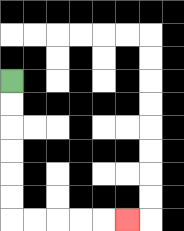{'start': '[0, 3]', 'end': '[5, 9]', 'path_directions': 'D,D,D,D,D,D,R,R,R,R,R', 'path_coordinates': '[[0, 3], [0, 4], [0, 5], [0, 6], [0, 7], [0, 8], [0, 9], [1, 9], [2, 9], [3, 9], [4, 9], [5, 9]]'}